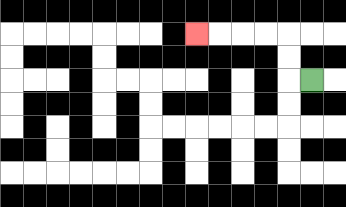{'start': '[13, 3]', 'end': '[8, 1]', 'path_directions': 'L,U,U,L,L,L,L', 'path_coordinates': '[[13, 3], [12, 3], [12, 2], [12, 1], [11, 1], [10, 1], [9, 1], [8, 1]]'}